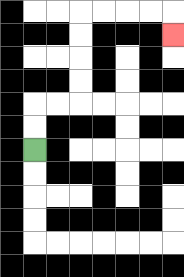{'start': '[1, 6]', 'end': '[7, 1]', 'path_directions': 'U,U,R,R,U,U,U,U,R,R,R,R,D', 'path_coordinates': '[[1, 6], [1, 5], [1, 4], [2, 4], [3, 4], [3, 3], [3, 2], [3, 1], [3, 0], [4, 0], [5, 0], [6, 0], [7, 0], [7, 1]]'}